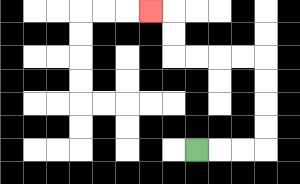{'start': '[8, 6]', 'end': '[6, 0]', 'path_directions': 'R,R,R,U,U,U,U,L,L,L,L,U,U,L', 'path_coordinates': '[[8, 6], [9, 6], [10, 6], [11, 6], [11, 5], [11, 4], [11, 3], [11, 2], [10, 2], [9, 2], [8, 2], [7, 2], [7, 1], [7, 0], [6, 0]]'}